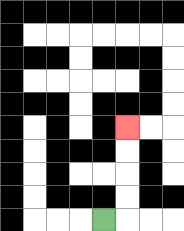{'start': '[4, 9]', 'end': '[5, 5]', 'path_directions': 'R,U,U,U,U', 'path_coordinates': '[[4, 9], [5, 9], [5, 8], [5, 7], [5, 6], [5, 5]]'}